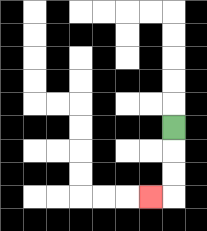{'start': '[7, 5]', 'end': '[6, 8]', 'path_directions': 'D,D,D,L', 'path_coordinates': '[[7, 5], [7, 6], [7, 7], [7, 8], [6, 8]]'}